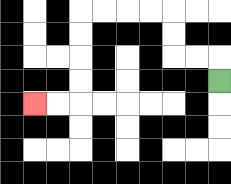{'start': '[9, 3]', 'end': '[1, 4]', 'path_directions': 'U,L,L,U,U,L,L,L,L,D,D,D,D,L,L', 'path_coordinates': '[[9, 3], [9, 2], [8, 2], [7, 2], [7, 1], [7, 0], [6, 0], [5, 0], [4, 0], [3, 0], [3, 1], [3, 2], [3, 3], [3, 4], [2, 4], [1, 4]]'}